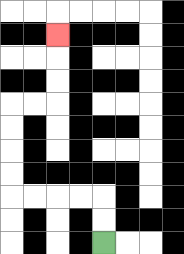{'start': '[4, 10]', 'end': '[2, 1]', 'path_directions': 'U,U,L,L,L,L,U,U,U,U,R,R,U,U,U', 'path_coordinates': '[[4, 10], [4, 9], [4, 8], [3, 8], [2, 8], [1, 8], [0, 8], [0, 7], [0, 6], [0, 5], [0, 4], [1, 4], [2, 4], [2, 3], [2, 2], [2, 1]]'}